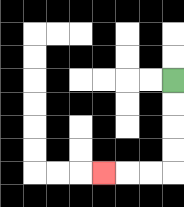{'start': '[7, 3]', 'end': '[4, 7]', 'path_directions': 'D,D,D,D,L,L,L', 'path_coordinates': '[[7, 3], [7, 4], [7, 5], [7, 6], [7, 7], [6, 7], [5, 7], [4, 7]]'}